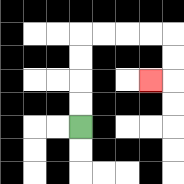{'start': '[3, 5]', 'end': '[6, 3]', 'path_directions': 'U,U,U,U,R,R,R,R,D,D,L', 'path_coordinates': '[[3, 5], [3, 4], [3, 3], [3, 2], [3, 1], [4, 1], [5, 1], [6, 1], [7, 1], [7, 2], [7, 3], [6, 3]]'}